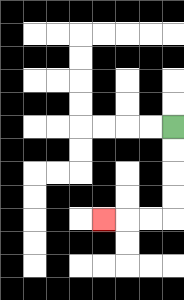{'start': '[7, 5]', 'end': '[4, 9]', 'path_directions': 'D,D,D,D,L,L,L', 'path_coordinates': '[[7, 5], [7, 6], [7, 7], [7, 8], [7, 9], [6, 9], [5, 9], [4, 9]]'}